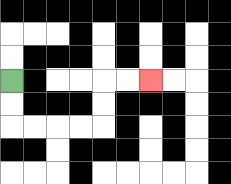{'start': '[0, 3]', 'end': '[6, 3]', 'path_directions': 'D,D,R,R,R,R,U,U,R,R', 'path_coordinates': '[[0, 3], [0, 4], [0, 5], [1, 5], [2, 5], [3, 5], [4, 5], [4, 4], [4, 3], [5, 3], [6, 3]]'}